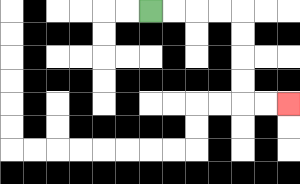{'start': '[6, 0]', 'end': '[12, 4]', 'path_directions': 'R,R,R,R,D,D,D,D,R,R', 'path_coordinates': '[[6, 0], [7, 0], [8, 0], [9, 0], [10, 0], [10, 1], [10, 2], [10, 3], [10, 4], [11, 4], [12, 4]]'}